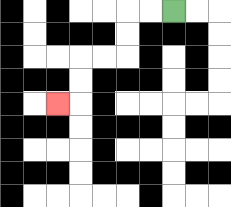{'start': '[7, 0]', 'end': '[2, 4]', 'path_directions': 'L,L,D,D,L,L,D,D,L', 'path_coordinates': '[[7, 0], [6, 0], [5, 0], [5, 1], [5, 2], [4, 2], [3, 2], [3, 3], [3, 4], [2, 4]]'}